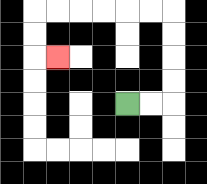{'start': '[5, 4]', 'end': '[2, 2]', 'path_directions': 'R,R,U,U,U,U,L,L,L,L,L,L,D,D,R', 'path_coordinates': '[[5, 4], [6, 4], [7, 4], [7, 3], [7, 2], [7, 1], [7, 0], [6, 0], [5, 0], [4, 0], [3, 0], [2, 0], [1, 0], [1, 1], [1, 2], [2, 2]]'}